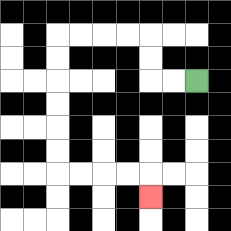{'start': '[8, 3]', 'end': '[6, 8]', 'path_directions': 'L,L,U,U,L,L,L,L,D,D,D,D,D,D,R,R,R,R,D', 'path_coordinates': '[[8, 3], [7, 3], [6, 3], [6, 2], [6, 1], [5, 1], [4, 1], [3, 1], [2, 1], [2, 2], [2, 3], [2, 4], [2, 5], [2, 6], [2, 7], [3, 7], [4, 7], [5, 7], [6, 7], [6, 8]]'}